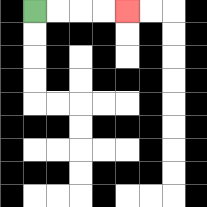{'start': '[1, 0]', 'end': '[5, 0]', 'path_directions': 'R,R,R,R', 'path_coordinates': '[[1, 0], [2, 0], [3, 0], [4, 0], [5, 0]]'}